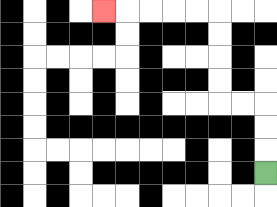{'start': '[11, 7]', 'end': '[4, 0]', 'path_directions': 'U,U,U,L,L,U,U,U,U,L,L,L,L,L', 'path_coordinates': '[[11, 7], [11, 6], [11, 5], [11, 4], [10, 4], [9, 4], [9, 3], [9, 2], [9, 1], [9, 0], [8, 0], [7, 0], [6, 0], [5, 0], [4, 0]]'}